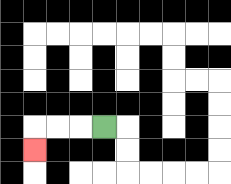{'start': '[4, 5]', 'end': '[1, 6]', 'path_directions': 'L,L,L,D', 'path_coordinates': '[[4, 5], [3, 5], [2, 5], [1, 5], [1, 6]]'}